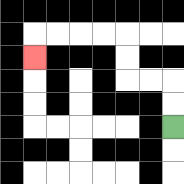{'start': '[7, 5]', 'end': '[1, 2]', 'path_directions': 'U,U,L,L,U,U,L,L,L,L,D', 'path_coordinates': '[[7, 5], [7, 4], [7, 3], [6, 3], [5, 3], [5, 2], [5, 1], [4, 1], [3, 1], [2, 1], [1, 1], [1, 2]]'}